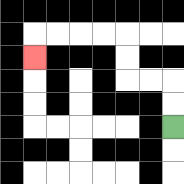{'start': '[7, 5]', 'end': '[1, 2]', 'path_directions': 'U,U,L,L,U,U,L,L,L,L,D', 'path_coordinates': '[[7, 5], [7, 4], [7, 3], [6, 3], [5, 3], [5, 2], [5, 1], [4, 1], [3, 1], [2, 1], [1, 1], [1, 2]]'}